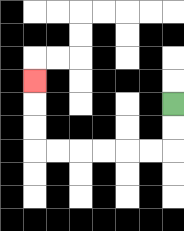{'start': '[7, 4]', 'end': '[1, 3]', 'path_directions': 'D,D,L,L,L,L,L,L,U,U,U', 'path_coordinates': '[[7, 4], [7, 5], [7, 6], [6, 6], [5, 6], [4, 6], [3, 6], [2, 6], [1, 6], [1, 5], [1, 4], [1, 3]]'}